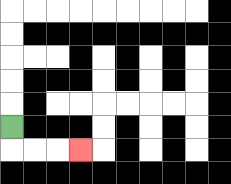{'start': '[0, 5]', 'end': '[3, 6]', 'path_directions': 'D,R,R,R', 'path_coordinates': '[[0, 5], [0, 6], [1, 6], [2, 6], [3, 6]]'}